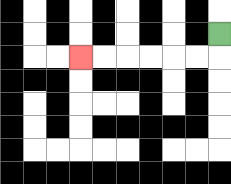{'start': '[9, 1]', 'end': '[3, 2]', 'path_directions': 'D,L,L,L,L,L,L', 'path_coordinates': '[[9, 1], [9, 2], [8, 2], [7, 2], [6, 2], [5, 2], [4, 2], [3, 2]]'}